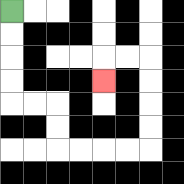{'start': '[0, 0]', 'end': '[4, 3]', 'path_directions': 'D,D,D,D,R,R,D,D,R,R,R,R,U,U,U,U,L,L,D', 'path_coordinates': '[[0, 0], [0, 1], [0, 2], [0, 3], [0, 4], [1, 4], [2, 4], [2, 5], [2, 6], [3, 6], [4, 6], [5, 6], [6, 6], [6, 5], [6, 4], [6, 3], [6, 2], [5, 2], [4, 2], [4, 3]]'}